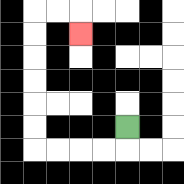{'start': '[5, 5]', 'end': '[3, 1]', 'path_directions': 'D,L,L,L,L,U,U,U,U,U,U,R,R,D', 'path_coordinates': '[[5, 5], [5, 6], [4, 6], [3, 6], [2, 6], [1, 6], [1, 5], [1, 4], [1, 3], [1, 2], [1, 1], [1, 0], [2, 0], [3, 0], [3, 1]]'}